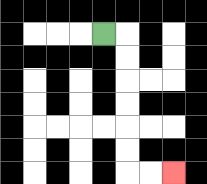{'start': '[4, 1]', 'end': '[7, 7]', 'path_directions': 'R,D,D,D,D,D,D,R,R', 'path_coordinates': '[[4, 1], [5, 1], [5, 2], [5, 3], [5, 4], [5, 5], [5, 6], [5, 7], [6, 7], [7, 7]]'}